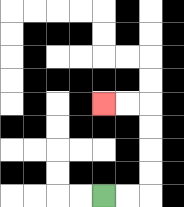{'start': '[4, 8]', 'end': '[4, 4]', 'path_directions': 'R,R,U,U,U,U,L,L', 'path_coordinates': '[[4, 8], [5, 8], [6, 8], [6, 7], [6, 6], [6, 5], [6, 4], [5, 4], [4, 4]]'}